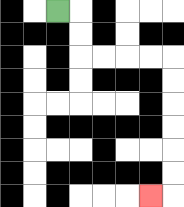{'start': '[2, 0]', 'end': '[6, 8]', 'path_directions': 'R,D,D,R,R,R,R,D,D,D,D,D,D,L', 'path_coordinates': '[[2, 0], [3, 0], [3, 1], [3, 2], [4, 2], [5, 2], [6, 2], [7, 2], [7, 3], [7, 4], [7, 5], [7, 6], [7, 7], [7, 8], [6, 8]]'}